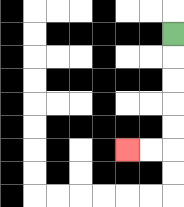{'start': '[7, 1]', 'end': '[5, 6]', 'path_directions': 'D,D,D,D,D,L,L', 'path_coordinates': '[[7, 1], [7, 2], [7, 3], [7, 4], [7, 5], [7, 6], [6, 6], [5, 6]]'}